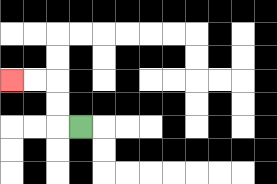{'start': '[3, 5]', 'end': '[0, 3]', 'path_directions': 'L,U,U,L,L', 'path_coordinates': '[[3, 5], [2, 5], [2, 4], [2, 3], [1, 3], [0, 3]]'}